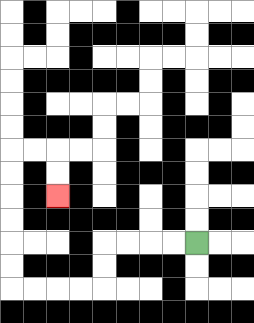{'start': '[8, 10]', 'end': '[2, 8]', 'path_directions': 'L,L,L,L,D,D,L,L,L,L,U,U,U,U,U,U,R,R,D,D', 'path_coordinates': '[[8, 10], [7, 10], [6, 10], [5, 10], [4, 10], [4, 11], [4, 12], [3, 12], [2, 12], [1, 12], [0, 12], [0, 11], [0, 10], [0, 9], [0, 8], [0, 7], [0, 6], [1, 6], [2, 6], [2, 7], [2, 8]]'}